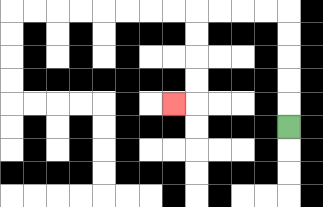{'start': '[12, 5]', 'end': '[7, 4]', 'path_directions': 'U,U,U,U,U,L,L,L,L,D,D,D,D,L', 'path_coordinates': '[[12, 5], [12, 4], [12, 3], [12, 2], [12, 1], [12, 0], [11, 0], [10, 0], [9, 0], [8, 0], [8, 1], [8, 2], [8, 3], [8, 4], [7, 4]]'}